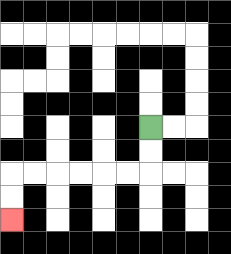{'start': '[6, 5]', 'end': '[0, 9]', 'path_directions': 'D,D,L,L,L,L,L,L,D,D', 'path_coordinates': '[[6, 5], [6, 6], [6, 7], [5, 7], [4, 7], [3, 7], [2, 7], [1, 7], [0, 7], [0, 8], [0, 9]]'}